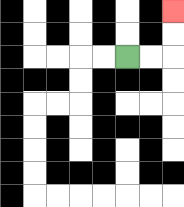{'start': '[5, 2]', 'end': '[7, 0]', 'path_directions': 'R,R,U,U', 'path_coordinates': '[[5, 2], [6, 2], [7, 2], [7, 1], [7, 0]]'}